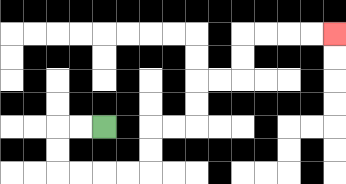{'start': '[4, 5]', 'end': '[14, 1]', 'path_directions': 'L,L,D,D,R,R,R,R,U,U,R,R,U,U,R,R,U,U,R,R,R,R', 'path_coordinates': '[[4, 5], [3, 5], [2, 5], [2, 6], [2, 7], [3, 7], [4, 7], [5, 7], [6, 7], [6, 6], [6, 5], [7, 5], [8, 5], [8, 4], [8, 3], [9, 3], [10, 3], [10, 2], [10, 1], [11, 1], [12, 1], [13, 1], [14, 1]]'}